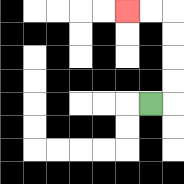{'start': '[6, 4]', 'end': '[5, 0]', 'path_directions': 'R,U,U,U,U,L,L', 'path_coordinates': '[[6, 4], [7, 4], [7, 3], [7, 2], [7, 1], [7, 0], [6, 0], [5, 0]]'}